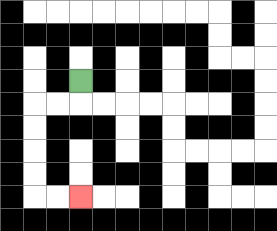{'start': '[3, 3]', 'end': '[3, 8]', 'path_directions': 'D,L,L,D,D,D,D,R,R', 'path_coordinates': '[[3, 3], [3, 4], [2, 4], [1, 4], [1, 5], [1, 6], [1, 7], [1, 8], [2, 8], [3, 8]]'}